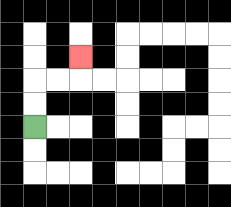{'start': '[1, 5]', 'end': '[3, 2]', 'path_directions': 'U,U,R,R,U', 'path_coordinates': '[[1, 5], [1, 4], [1, 3], [2, 3], [3, 3], [3, 2]]'}